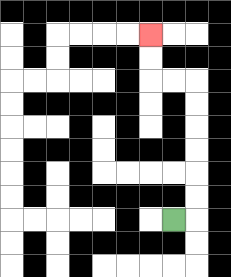{'start': '[7, 9]', 'end': '[6, 1]', 'path_directions': 'R,U,U,U,U,U,U,L,L,U,U', 'path_coordinates': '[[7, 9], [8, 9], [8, 8], [8, 7], [8, 6], [8, 5], [8, 4], [8, 3], [7, 3], [6, 3], [6, 2], [6, 1]]'}